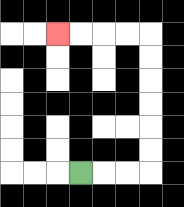{'start': '[3, 7]', 'end': '[2, 1]', 'path_directions': 'R,R,R,U,U,U,U,U,U,L,L,L,L', 'path_coordinates': '[[3, 7], [4, 7], [5, 7], [6, 7], [6, 6], [6, 5], [6, 4], [6, 3], [6, 2], [6, 1], [5, 1], [4, 1], [3, 1], [2, 1]]'}